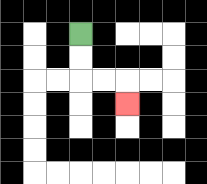{'start': '[3, 1]', 'end': '[5, 4]', 'path_directions': 'D,D,R,R,D', 'path_coordinates': '[[3, 1], [3, 2], [3, 3], [4, 3], [5, 3], [5, 4]]'}